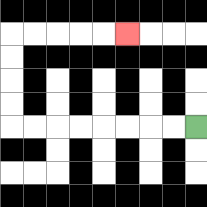{'start': '[8, 5]', 'end': '[5, 1]', 'path_directions': 'L,L,L,L,L,L,L,L,U,U,U,U,R,R,R,R,R', 'path_coordinates': '[[8, 5], [7, 5], [6, 5], [5, 5], [4, 5], [3, 5], [2, 5], [1, 5], [0, 5], [0, 4], [0, 3], [0, 2], [0, 1], [1, 1], [2, 1], [3, 1], [4, 1], [5, 1]]'}